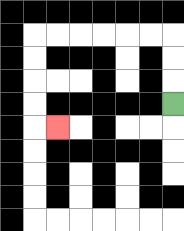{'start': '[7, 4]', 'end': '[2, 5]', 'path_directions': 'U,U,U,L,L,L,L,L,L,D,D,D,D,R', 'path_coordinates': '[[7, 4], [7, 3], [7, 2], [7, 1], [6, 1], [5, 1], [4, 1], [3, 1], [2, 1], [1, 1], [1, 2], [1, 3], [1, 4], [1, 5], [2, 5]]'}